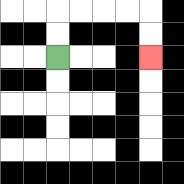{'start': '[2, 2]', 'end': '[6, 2]', 'path_directions': 'U,U,R,R,R,R,D,D', 'path_coordinates': '[[2, 2], [2, 1], [2, 0], [3, 0], [4, 0], [5, 0], [6, 0], [6, 1], [6, 2]]'}